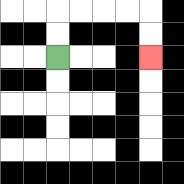{'start': '[2, 2]', 'end': '[6, 2]', 'path_directions': 'U,U,R,R,R,R,D,D', 'path_coordinates': '[[2, 2], [2, 1], [2, 0], [3, 0], [4, 0], [5, 0], [6, 0], [6, 1], [6, 2]]'}